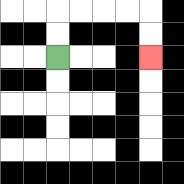{'start': '[2, 2]', 'end': '[6, 2]', 'path_directions': 'U,U,R,R,R,R,D,D', 'path_coordinates': '[[2, 2], [2, 1], [2, 0], [3, 0], [4, 0], [5, 0], [6, 0], [6, 1], [6, 2]]'}